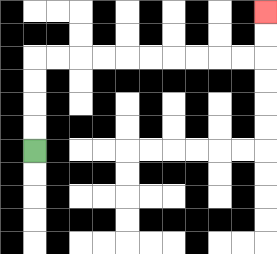{'start': '[1, 6]', 'end': '[11, 0]', 'path_directions': 'U,U,U,U,R,R,R,R,R,R,R,R,R,R,U,U', 'path_coordinates': '[[1, 6], [1, 5], [1, 4], [1, 3], [1, 2], [2, 2], [3, 2], [4, 2], [5, 2], [6, 2], [7, 2], [8, 2], [9, 2], [10, 2], [11, 2], [11, 1], [11, 0]]'}